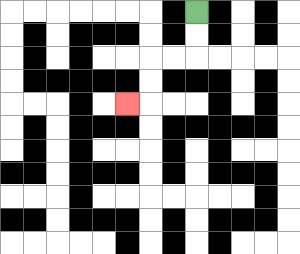{'start': '[8, 0]', 'end': '[5, 4]', 'path_directions': 'D,D,L,L,D,D,L', 'path_coordinates': '[[8, 0], [8, 1], [8, 2], [7, 2], [6, 2], [6, 3], [6, 4], [5, 4]]'}